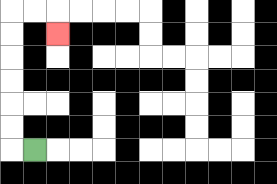{'start': '[1, 6]', 'end': '[2, 1]', 'path_directions': 'L,U,U,U,U,U,U,R,R,D', 'path_coordinates': '[[1, 6], [0, 6], [0, 5], [0, 4], [0, 3], [0, 2], [0, 1], [0, 0], [1, 0], [2, 0], [2, 1]]'}